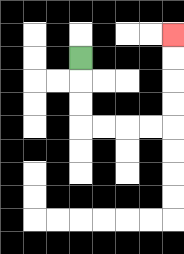{'start': '[3, 2]', 'end': '[7, 1]', 'path_directions': 'D,D,D,R,R,R,R,U,U,U,U', 'path_coordinates': '[[3, 2], [3, 3], [3, 4], [3, 5], [4, 5], [5, 5], [6, 5], [7, 5], [7, 4], [7, 3], [7, 2], [7, 1]]'}